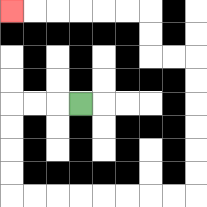{'start': '[3, 4]', 'end': '[0, 0]', 'path_directions': 'L,L,L,D,D,D,D,R,R,R,R,R,R,R,R,U,U,U,U,U,U,L,L,U,U,L,L,L,L,L,L', 'path_coordinates': '[[3, 4], [2, 4], [1, 4], [0, 4], [0, 5], [0, 6], [0, 7], [0, 8], [1, 8], [2, 8], [3, 8], [4, 8], [5, 8], [6, 8], [7, 8], [8, 8], [8, 7], [8, 6], [8, 5], [8, 4], [8, 3], [8, 2], [7, 2], [6, 2], [6, 1], [6, 0], [5, 0], [4, 0], [3, 0], [2, 0], [1, 0], [0, 0]]'}